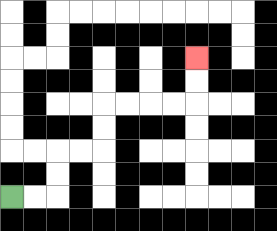{'start': '[0, 8]', 'end': '[8, 2]', 'path_directions': 'R,R,U,U,R,R,U,U,R,R,R,R,U,U', 'path_coordinates': '[[0, 8], [1, 8], [2, 8], [2, 7], [2, 6], [3, 6], [4, 6], [4, 5], [4, 4], [5, 4], [6, 4], [7, 4], [8, 4], [8, 3], [8, 2]]'}